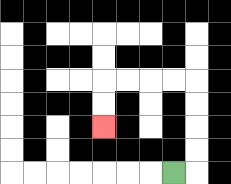{'start': '[7, 7]', 'end': '[4, 5]', 'path_directions': 'R,U,U,U,U,L,L,L,L,D,D', 'path_coordinates': '[[7, 7], [8, 7], [8, 6], [8, 5], [8, 4], [8, 3], [7, 3], [6, 3], [5, 3], [4, 3], [4, 4], [4, 5]]'}